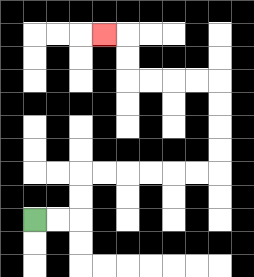{'start': '[1, 9]', 'end': '[4, 1]', 'path_directions': 'R,R,U,U,R,R,R,R,R,R,U,U,U,U,L,L,L,L,U,U,L', 'path_coordinates': '[[1, 9], [2, 9], [3, 9], [3, 8], [3, 7], [4, 7], [5, 7], [6, 7], [7, 7], [8, 7], [9, 7], [9, 6], [9, 5], [9, 4], [9, 3], [8, 3], [7, 3], [6, 3], [5, 3], [5, 2], [5, 1], [4, 1]]'}